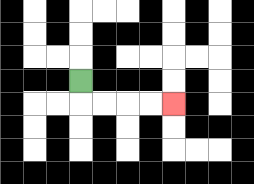{'start': '[3, 3]', 'end': '[7, 4]', 'path_directions': 'D,R,R,R,R', 'path_coordinates': '[[3, 3], [3, 4], [4, 4], [5, 4], [6, 4], [7, 4]]'}